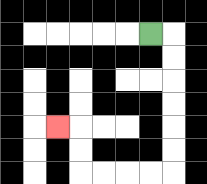{'start': '[6, 1]', 'end': '[2, 5]', 'path_directions': 'R,D,D,D,D,D,D,L,L,L,L,U,U,L', 'path_coordinates': '[[6, 1], [7, 1], [7, 2], [7, 3], [7, 4], [7, 5], [7, 6], [7, 7], [6, 7], [5, 7], [4, 7], [3, 7], [3, 6], [3, 5], [2, 5]]'}